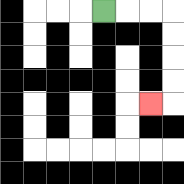{'start': '[4, 0]', 'end': '[6, 4]', 'path_directions': 'R,R,R,D,D,D,D,L', 'path_coordinates': '[[4, 0], [5, 0], [6, 0], [7, 0], [7, 1], [7, 2], [7, 3], [7, 4], [6, 4]]'}